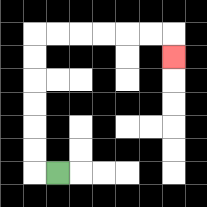{'start': '[2, 7]', 'end': '[7, 2]', 'path_directions': 'L,U,U,U,U,U,U,R,R,R,R,R,R,D', 'path_coordinates': '[[2, 7], [1, 7], [1, 6], [1, 5], [1, 4], [1, 3], [1, 2], [1, 1], [2, 1], [3, 1], [4, 1], [5, 1], [6, 1], [7, 1], [7, 2]]'}